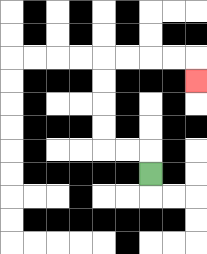{'start': '[6, 7]', 'end': '[8, 3]', 'path_directions': 'U,L,L,U,U,U,U,R,R,R,R,D', 'path_coordinates': '[[6, 7], [6, 6], [5, 6], [4, 6], [4, 5], [4, 4], [4, 3], [4, 2], [5, 2], [6, 2], [7, 2], [8, 2], [8, 3]]'}